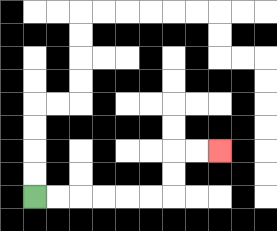{'start': '[1, 8]', 'end': '[9, 6]', 'path_directions': 'R,R,R,R,R,R,U,U,R,R', 'path_coordinates': '[[1, 8], [2, 8], [3, 8], [4, 8], [5, 8], [6, 8], [7, 8], [7, 7], [7, 6], [8, 6], [9, 6]]'}